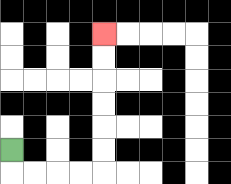{'start': '[0, 6]', 'end': '[4, 1]', 'path_directions': 'D,R,R,R,R,U,U,U,U,U,U', 'path_coordinates': '[[0, 6], [0, 7], [1, 7], [2, 7], [3, 7], [4, 7], [4, 6], [4, 5], [4, 4], [4, 3], [4, 2], [4, 1]]'}